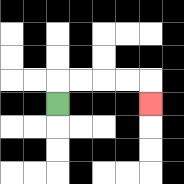{'start': '[2, 4]', 'end': '[6, 4]', 'path_directions': 'U,R,R,R,R,D', 'path_coordinates': '[[2, 4], [2, 3], [3, 3], [4, 3], [5, 3], [6, 3], [6, 4]]'}